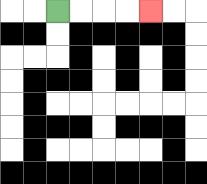{'start': '[2, 0]', 'end': '[6, 0]', 'path_directions': 'R,R,R,R', 'path_coordinates': '[[2, 0], [3, 0], [4, 0], [5, 0], [6, 0]]'}